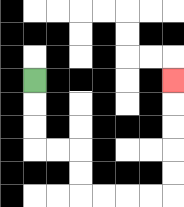{'start': '[1, 3]', 'end': '[7, 3]', 'path_directions': 'D,D,D,R,R,D,D,R,R,R,R,U,U,U,U,U', 'path_coordinates': '[[1, 3], [1, 4], [1, 5], [1, 6], [2, 6], [3, 6], [3, 7], [3, 8], [4, 8], [5, 8], [6, 8], [7, 8], [7, 7], [7, 6], [7, 5], [7, 4], [7, 3]]'}